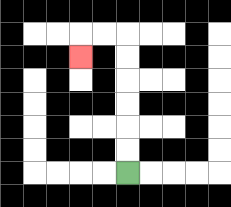{'start': '[5, 7]', 'end': '[3, 2]', 'path_directions': 'U,U,U,U,U,U,L,L,D', 'path_coordinates': '[[5, 7], [5, 6], [5, 5], [5, 4], [5, 3], [5, 2], [5, 1], [4, 1], [3, 1], [3, 2]]'}